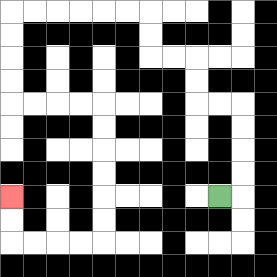{'start': '[9, 8]', 'end': '[0, 8]', 'path_directions': 'R,U,U,U,U,L,L,U,U,L,L,U,U,L,L,L,L,L,L,D,D,D,D,R,R,R,R,D,D,D,D,D,D,L,L,L,L,U,U', 'path_coordinates': '[[9, 8], [10, 8], [10, 7], [10, 6], [10, 5], [10, 4], [9, 4], [8, 4], [8, 3], [8, 2], [7, 2], [6, 2], [6, 1], [6, 0], [5, 0], [4, 0], [3, 0], [2, 0], [1, 0], [0, 0], [0, 1], [0, 2], [0, 3], [0, 4], [1, 4], [2, 4], [3, 4], [4, 4], [4, 5], [4, 6], [4, 7], [4, 8], [4, 9], [4, 10], [3, 10], [2, 10], [1, 10], [0, 10], [0, 9], [0, 8]]'}